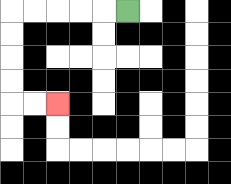{'start': '[5, 0]', 'end': '[2, 4]', 'path_directions': 'L,L,L,L,L,D,D,D,D,R,R', 'path_coordinates': '[[5, 0], [4, 0], [3, 0], [2, 0], [1, 0], [0, 0], [0, 1], [0, 2], [0, 3], [0, 4], [1, 4], [2, 4]]'}